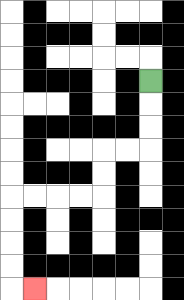{'start': '[6, 3]', 'end': '[1, 12]', 'path_directions': 'D,D,D,L,L,D,D,L,L,L,L,D,D,D,D,R', 'path_coordinates': '[[6, 3], [6, 4], [6, 5], [6, 6], [5, 6], [4, 6], [4, 7], [4, 8], [3, 8], [2, 8], [1, 8], [0, 8], [0, 9], [0, 10], [0, 11], [0, 12], [1, 12]]'}